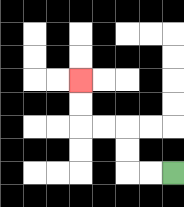{'start': '[7, 7]', 'end': '[3, 3]', 'path_directions': 'L,L,U,U,L,L,U,U', 'path_coordinates': '[[7, 7], [6, 7], [5, 7], [5, 6], [5, 5], [4, 5], [3, 5], [3, 4], [3, 3]]'}